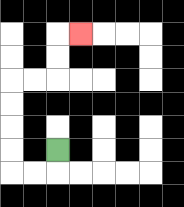{'start': '[2, 6]', 'end': '[3, 1]', 'path_directions': 'D,L,L,U,U,U,U,R,R,U,U,R', 'path_coordinates': '[[2, 6], [2, 7], [1, 7], [0, 7], [0, 6], [0, 5], [0, 4], [0, 3], [1, 3], [2, 3], [2, 2], [2, 1], [3, 1]]'}